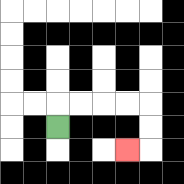{'start': '[2, 5]', 'end': '[5, 6]', 'path_directions': 'U,R,R,R,R,D,D,L', 'path_coordinates': '[[2, 5], [2, 4], [3, 4], [4, 4], [5, 4], [6, 4], [6, 5], [6, 6], [5, 6]]'}